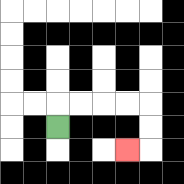{'start': '[2, 5]', 'end': '[5, 6]', 'path_directions': 'U,R,R,R,R,D,D,L', 'path_coordinates': '[[2, 5], [2, 4], [3, 4], [4, 4], [5, 4], [6, 4], [6, 5], [6, 6], [5, 6]]'}